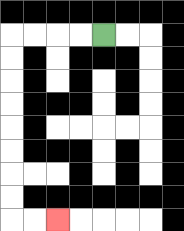{'start': '[4, 1]', 'end': '[2, 9]', 'path_directions': 'L,L,L,L,D,D,D,D,D,D,D,D,R,R', 'path_coordinates': '[[4, 1], [3, 1], [2, 1], [1, 1], [0, 1], [0, 2], [0, 3], [0, 4], [0, 5], [0, 6], [0, 7], [0, 8], [0, 9], [1, 9], [2, 9]]'}